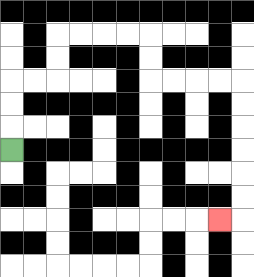{'start': '[0, 6]', 'end': '[9, 9]', 'path_directions': 'U,U,U,R,R,U,U,R,R,R,R,D,D,R,R,R,R,D,D,D,D,D,D,L', 'path_coordinates': '[[0, 6], [0, 5], [0, 4], [0, 3], [1, 3], [2, 3], [2, 2], [2, 1], [3, 1], [4, 1], [5, 1], [6, 1], [6, 2], [6, 3], [7, 3], [8, 3], [9, 3], [10, 3], [10, 4], [10, 5], [10, 6], [10, 7], [10, 8], [10, 9], [9, 9]]'}